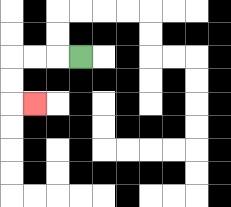{'start': '[3, 2]', 'end': '[1, 4]', 'path_directions': 'L,L,L,D,D,R', 'path_coordinates': '[[3, 2], [2, 2], [1, 2], [0, 2], [0, 3], [0, 4], [1, 4]]'}